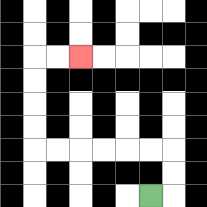{'start': '[6, 8]', 'end': '[3, 2]', 'path_directions': 'R,U,U,L,L,L,L,L,L,U,U,U,U,R,R', 'path_coordinates': '[[6, 8], [7, 8], [7, 7], [7, 6], [6, 6], [5, 6], [4, 6], [3, 6], [2, 6], [1, 6], [1, 5], [1, 4], [1, 3], [1, 2], [2, 2], [3, 2]]'}